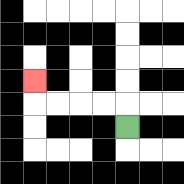{'start': '[5, 5]', 'end': '[1, 3]', 'path_directions': 'U,L,L,L,L,U', 'path_coordinates': '[[5, 5], [5, 4], [4, 4], [3, 4], [2, 4], [1, 4], [1, 3]]'}